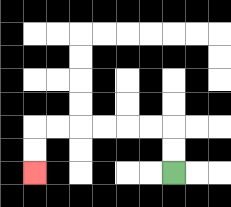{'start': '[7, 7]', 'end': '[1, 7]', 'path_directions': 'U,U,L,L,L,L,L,L,D,D', 'path_coordinates': '[[7, 7], [7, 6], [7, 5], [6, 5], [5, 5], [4, 5], [3, 5], [2, 5], [1, 5], [1, 6], [1, 7]]'}